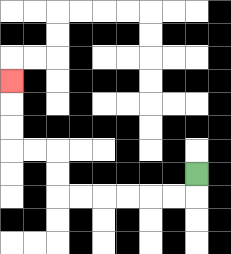{'start': '[8, 7]', 'end': '[0, 3]', 'path_directions': 'D,L,L,L,L,L,L,U,U,L,L,U,U,U', 'path_coordinates': '[[8, 7], [8, 8], [7, 8], [6, 8], [5, 8], [4, 8], [3, 8], [2, 8], [2, 7], [2, 6], [1, 6], [0, 6], [0, 5], [0, 4], [0, 3]]'}